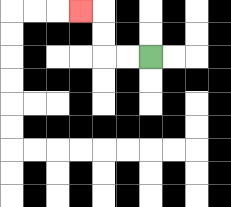{'start': '[6, 2]', 'end': '[3, 0]', 'path_directions': 'L,L,U,U,L', 'path_coordinates': '[[6, 2], [5, 2], [4, 2], [4, 1], [4, 0], [3, 0]]'}